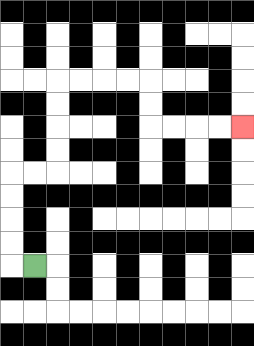{'start': '[1, 11]', 'end': '[10, 5]', 'path_directions': 'L,U,U,U,U,R,R,U,U,U,U,R,R,R,R,D,D,R,R,R,R', 'path_coordinates': '[[1, 11], [0, 11], [0, 10], [0, 9], [0, 8], [0, 7], [1, 7], [2, 7], [2, 6], [2, 5], [2, 4], [2, 3], [3, 3], [4, 3], [5, 3], [6, 3], [6, 4], [6, 5], [7, 5], [8, 5], [9, 5], [10, 5]]'}